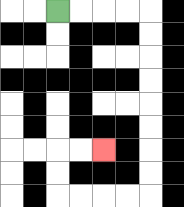{'start': '[2, 0]', 'end': '[4, 6]', 'path_directions': 'R,R,R,R,D,D,D,D,D,D,D,D,L,L,L,L,U,U,R,R', 'path_coordinates': '[[2, 0], [3, 0], [4, 0], [5, 0], [6, 0], [6, 1], [6, 2], [6, 3], [6, 4], [6, 5], [6, 6], [6, 7], [6, 8], [5, 8], [4, 8], [3, 8], [2, 8], [2, 7], [2, 6], [3, 6], [4, 6]]'}